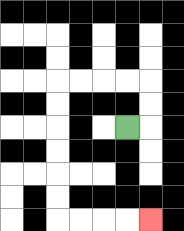{'start': '[5, 5]', 'end': '[6, 9]', 'path_directions': 'R,U,U,L,L,L,L,D,D,D,D,D,D,R,R,R,R', 'path_coordinates': '[[5, 5], [6, 5], [6, 4], [6, 3], [5, 3], [4, 3], [3, 3], [2, 3], [2, 4], [2, 5], [2, 6], [2, 7], [2, 8], [2, 9], [3, 9], [4, 9], [5, 9], [6, 9]]'}